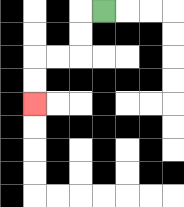{'start': '[4, 0]', 'end': '[1, 4]', 'path_directions': 'L,D,D,L,L,D,D', 'path_coordinates': '[[4, 0], [3, 0], [3, 1], [3, 2], [2, 2], [1, 2], [1, 3], [1, 4]]'}